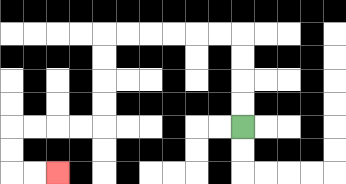{'start': '[10, 5]', 'end': '[2, 7]', 'path_directions': 'U,U,U,U,L,L,L,L,L,L,D,D,D,D,L,L,L,L,D,D,R,R', 'path_coordinates': '[[10, 5], [10, 4], [10, 3], [10, 2], [10, 1], [9, 1], [8, 1], [7, 1], [6, 1], [5, 1], [4, 1], [4, 2], [4, 3], [4, 4], [4, 5], [3, 5], [2, 5], [1, 5], [0, 5], [0, 6], [0, 7], [1, 7], [2, 7]]'}